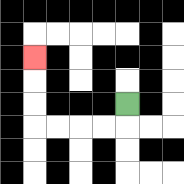{'start': '[5, 4]', 'end': '[1, 2]', 'path_directions': 'D,L,L,L,L,U,U,U', 'path_coordinates': '[[5, 4], [5, 5], [4, 5], [3, 5], [2, 5], [1, 5], [1, 4], [1, 3], [1, 2]]'}